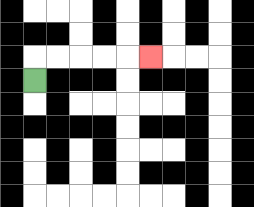{'start': '[1, 3]', 'end': '[6, 2]', 'path_directions': 'U,R,R,R,R,R', 'path_coordinates': '[[1, 3], [1, 2], [2, 2], [3, 2], [4, 2], [5, 2], [6, 2]]'}